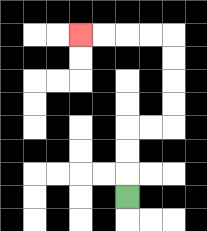{'start': '[5, 8]', 'end': '[3, 1]', 'path_directions': 'U,U,U,R,R,U,U,U,U,L,L,L,L', 'path_coordinates': '[[5, 8], [5, 7], [5, 6], [5, 5], [6, 5], [7, 5], [7, 4], [7, 3], [7, 2], [7, 1], [6, 1], [5, 1], [4, 1], [3, 1]]'}